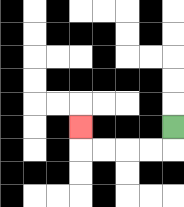{'start': '[7, 5]', 'end': '[3, 5]', 'path_directions': 'D,L,L,L,L,U', 'path_coordinates': '[[7, 5], [7, 6], [6, 6], [5, 6], [4, 6], [3, 6], [3, 5]]'}